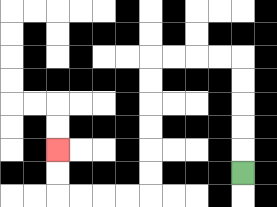{'start': '[10, 7]', 'end': '[2, 6]', 'path_directions': 'U,U,U,U,U,L,L,L,L,D,D,D,D,D,D,L,L,L,L,U,U', 'path_coordinates': '[[10, 7], [10, 6], [10, 5], [10, 4], [10, 3], [10, 2], [9, 2], [8, 2], [7, 2], [6, 2], [6, 3], [6, 4], [6, 5], [6, 6], [6, 7], [6, 8], [5, 8], [4, 8], [3, 8], [2, 8], [2, 7], [2, 6]]'}